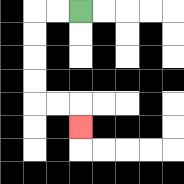{'start': '[3, 0]', 'end': '[3, 5]', 'path_directions': 'L,L,D,D,D,D,R,R,D', 'path_coordinates': '[[3, 0], [2, 0], [1, 0], [1, 1], [1, 2], [1, 3], [1, 4], [2, 4], [3, 4], [3, 5]]'}